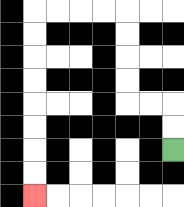{'start': '[7, 6]', 'end': '[1, 8]', 'path_directions': 'U,U,L,L,U,U,U,U,L,L,L,L,D,D,D,D,D,D,D,D', 'path_coordinates': '[[7, 6], [7, 5], [7, 4], [6, 4], [5, 4], [5, 3], [5, 2], [5, 1], [5, 0], [4, 0], [3, 0], [2, 0], [1, 0], [1, 1], [1, 2], [1, 3], [1, 4], [1, 5], [1, 6], [1, 7], [1, 8]]'}